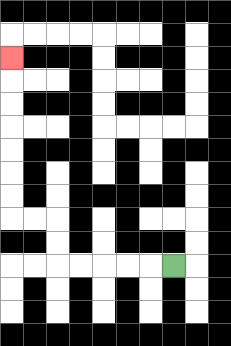{'start': '[7, 11]', 'end': '[0, 2]', 'path_directions': 'L,L,L,L,L,U,U,L,L,U,U,U,U,U,U,U', 'path_coordinates': '[[7, 11], [6, 11], [5, 11], [4, 11], [3, 11], [2, 11], [2, 10], [2, 9], [1, 9], [0, 9], [0, 8], [0, 7], [0, 6], [0, 5], [0, 4], [0, 3], [0, 2]]'}